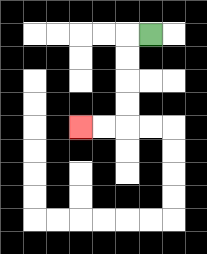{'start': '[6, 1]', 'end': '[3, 5]', 'path_directions': 'L,D,D,D,D,L,L', 'path_coordinates': '[[6, 1], [5, 1], [5, 2], [5, 3], [5, 4], [5, 5], [4, 5], [3, 5]]'}